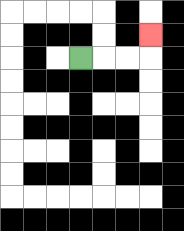{'start': '[3, 2]', 'end': '[6, 1]', 'path_directions': 'R,R,R,U', 'path_coordinates': '[[3, 2], [4, 2], [5, 2], [6, 2], [6, 1]]'}